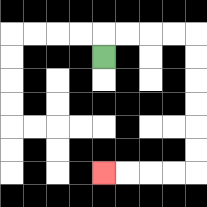{'start': '[4, 2]', 'end': '[4, 7]', 'path_directions': 'U,R,R,R,R,D,D,D,D,D,D,L,L,L,L', 'path_coordinates': '[[4, 2], [4, 1], [5, 1], [6, 1], [7, 1], [8, 1], [8, 2], [8, 3], [8, 4], [8, 5], [8, 6], [8, 7], [7, 7], [6, 7], [5, 7], [4, 7]]'}